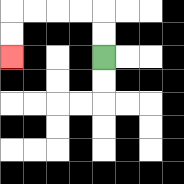{'start': '[4, 2]', 'end': '[0, 2]', 'path_directions': 'U,U,L,L,L,L,D,D', 'path_coordinates': '[[4, 2], [4, 1], [4, 0], [3, 0], [2, 0], [1, 0], [0, 0], [0, 1], [0, 2]]'}